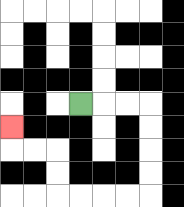{'start': '[3, 4]', 'end': '[0, 5]', 'path_directions': 'R,R,R,D,D,D,D,L,L,L,L,U,U,L,L,U', 'path_coordinates': '[[3, 4], [4, 4], [5, 4], [6, 4], [6, 5], [6, 6], [6, 7], [6, 8], [5, 8], [4, 8], [3, 8], [2, 8], [2, 7], [2, 6], [1, 6], [0, 6], [0, 5]]'}